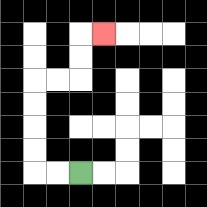{'start': '[3, 7]', 'end': '[4, 1]', 'path_directions': 'L,L,U,U,U,U,R,R,U,U,R', 'path_coordinates': '[[3, 7], [2, 7], [1, 7], [1, 6], [1, 5], [1, 4], [1, 3], [2, 3], [3, 3], [3, 2], [3, 1], [4, 1]]'}